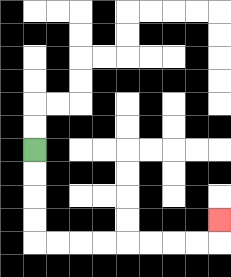{'start': '[1, 6]', 'end': '[9, 9]', 'path_directions': 'D,D,D,D,R,R,R,R,R,R,R,R,U', 'path_coordinates': '[[1, 6], [1, 7], [1, 8], [1, 9], [1, 10], [2, 10], [3, 10], [4, 10], [5, 10], [6, 10], [7, 10], [8, 10], [9, 10], [9, 9]]'}